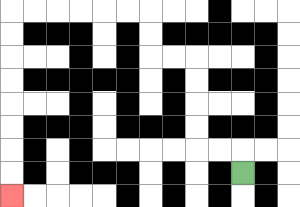{'start': '[10, 7]', 'end': '[0, 8]', 'path_directions': 'U,L,L,U,U,U,U,L,L,U,U,L,L,L,L,L,L,D,D,D,D,D,D,D,D', 'path_coordinates': '[[10, 7], [10, 6], [9, 6], [8, 6], [8, 5], [8, 4], [8, 3], [8, 2], [7, 2], [6, 2], [6, 1], [6, 0], [5, 0], [4, 0], [3, 0], [2, 0], [1, 0], [0, 0], [0, 1], [0, 2], [0, 3], [0, 4], [0, 5], [0, 6], [0, 7], [0, 8]]'}